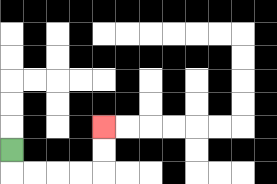{'start': '[0, 6]', 'end': '[4, 5]', 'path_directions': 'D,R,R,R,R,U,U', 'path_coordinates': '[[0, 6], [0, 7], [1, 7], [2, 7], [3, 7], [4, 7], [4, 6], [4, 5]]'}